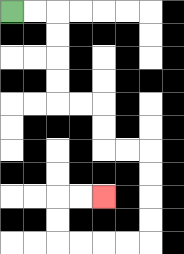{'start': '[0, 0]', 'end': '[4, 8]', 'path_directions': 'R,R,D,D,D,D,R,R,D,D,R,R,D,D,D,D,L,L,L,L,U,U,R,R', 'path_coordinates': '[[0, 0], [1, 0], [2, 0], [2, 1], [2, 2], [2, 3], [2, 4], [3, 4], [4, 4], [4, 5], [4, 6], [5, 6], [6, 6], [6, 7], [6, 8], [6, 9], [6, 10], [5, 10], [4, 10], [3, 10], [2, 10], [2, 9], [2, 8], [3, 8], [4, 8]]'}